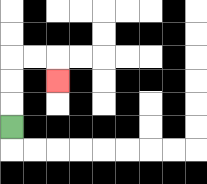{'start': '[0, 5]', 'end': '[2, 3]', 'path_directions': 'U,U,U,R,R,D', 'path_coordinates': '[[0, 5], [0, 4], [0, 3], [0, 2], [1, 2], [2, 2], [2, 3]]'}